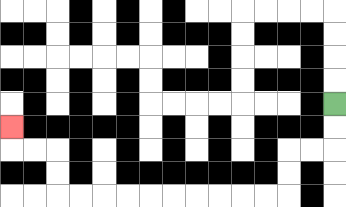{'start': '[14, 4]', 'end': '[0, 5]', 'path_directions': 'D,D,L,L,D,D,L,L,L,L,L,L,L,L,L,L,U,U,L,L,U', 'path_coordinates': '[[14, 4], [14, 5], [14, 6], [13, 6], [12, 6], [12, 7], [12, 8], [11, 8], [10, 8], [9, 8], [8, 8], [7, 8], [6, 8], [5, 8], [4, 8], [3, 8], [2, 8], [2, 7], [2, 6], [1, 6], [0, 6], [0, 5]]'}